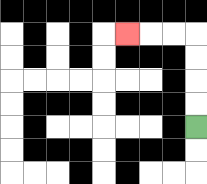{'start': '[8, 5]', 'end': '[5, 1]', 'path_directions': 'U,U,U,U,L,L,L', 'path_coordinates': '[[8, 5], [8, 4], [8, 3], [8, 2], [8, 1], [7, 1], [6, 1], [5, 1]]'}